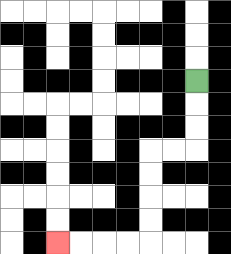{'start': '[8, 3]', 'end': '[2, 10]', 'path_directions': 'D,D,D,L,L,D,D,D,D,L,L,L,L', 'path_coordinates': '[[8, 3], [8, 4], [8, 5], [8, 6], [7, 6], [6, 6], [6, 7], [6, 8], [6, 9], [6, 10], [5, 10], [4, 10], [3, 10], [2, 10]]'}